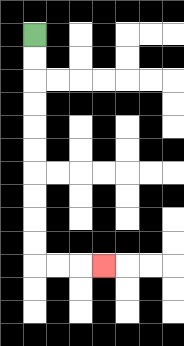{'start': '[1, 1]', 'end': '[4, 11]', 'path_directions': 'D,D,D,D,D,D,D,D,D,D,R,R,R', 'path_coordinates': '[[1, 1], [1, 2], [1, 3], [1, 4], [1, 5], [1, 6], [1, 7], [1, 8], [1, 9], [1, 10], [1, 11], [2, 11], [3, 11], [4, 11]]'}